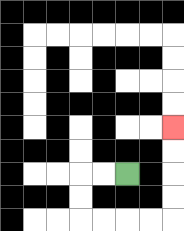{'start': '[5, 7]', 'end': '[7, 5]', 'path_directions': 'L,L,D,D,R,R,R,R,U,U,U,U', 'path_coordinates': '[[5, 7], [4, 7], [3, 7], [3, 8], [3, 9], [4, 9], [5, 9], [6, 9], [7, 9], [7, 8], [7, 7], [7, 6], [7, 5]]'}